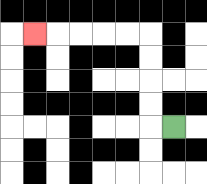{'start': '[7, 5]', 'end': '[1, 1]', 'path_directions': 'L,U,U,U,U,L,L,L,L,L', 'path_coordinates': '[[7, 5], [6, 5], [6, 4], [6, 3], [6, 2], [6, 1], [5, 1], [4, 1], [3, 1], [2, 1], [1, 1]]'}